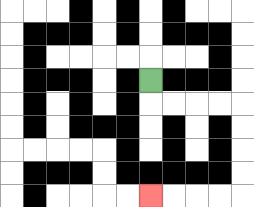{'start': '[6, 3]', 'end': '[6, 8]', 'path_directions': 'D,R,R,R,R,D,D,D,D,L,L,L,L', 'path_coordinates': '[[6, 3], [6, 4], [7, 4], [8, 4], [9, 4], [10, 4], [10, 5], [10, 6], [10, 7], [10, 8], [9, 8], [8, 8], [7, 8], [6, 8]]'}